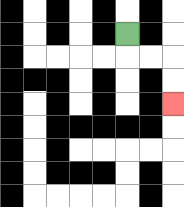{'start': '[5, 1]', 'end': '[7, 4]', 'path_directions': 'D,R,R,D,D', 'path_coordinates': '[[5, 1], [5, 2], [6, 2], [7, 2], [7, 3], [7, 4]]'}